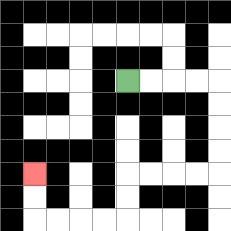{'start': '[5, 3]', 'end': '[1, 7]', 'path_directions': 'R,R,R,R,D,D,D,D,L,L,L,L,D,D,L,L,L,L,U,U', 'path_coordinates': '[[5, 3], [6, 3], [7, 3], [8, 3], [9, 3], [9, 4], [9, 5], [9, 6], [9, 7], [8, 7], [7, 7], [6, 7], [5, 7], [5, 8], [5, 9], [4, 9], [3, 9], [2, 9], [1, 9], [1, 8], [1, 7]]'}